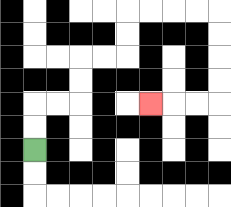{'start': '[1, 6]', 'end': '[6, 4]', 'path_directions': 'U,U,R,R,U,U,R,R,U,U,R,R,R,R,D,D,D,D,L,L,L', 'path_coordinates': '[[1, 6], [1, 5], [1, 4], [2, 4], [3, 4], [3, 3], [3, 2], [4, 2], [5, 2], [5, 1], [5, 0], [6, 0], [7, 0], [8, 0], [9, 0], [9, 1], [9, 2], [9, 3], [9, 4], [8, 4], [7, 4], [6, 4]]'}